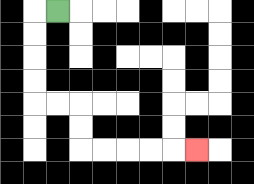{'start': '[2, 0]', 'end': '[8, 6]', 'path_directions': 'L,D,D,D,D,R,R,D,D,R,R,R,R,R', 'path_coordinates': '[[2, 0], [1, 0], [1, 1], [1, 2], [1, 3], [1, 4], [2, 4], [3, 4], [3, 5], [3, 6], [4, 6], [5, 6], [6, 6], [7, 6], [8, 6]]'}